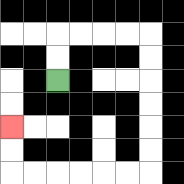{'start': '[2, 3]', 'end': '[0, 5]', 'path_directions': 'U,U,R,R,R,R,D,D,D,D,D,D,L,L,L,L,L,L,U,U', 'path_coordinates': '[[2, 3], [2, 2], [2, 1], [3, 1], [4, 1], [5, 1], [6, 1], [6, 2], [6, 3], [6, 4], [6, 5], [6, 6], [6, 7], [5, 7], [4, 7], [3, 7], [2, 7], [1, 7], [0, 7], [0, 6], [0, 5]]'}